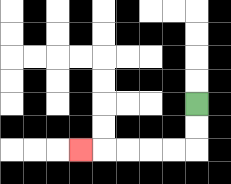{'start': '[8, 4]', 'end': '[3, 6]', 'path_directions': 'D,D,L,L,L,L,L', 'path_coordinates': '[[8, 4], [8, 5], [8, 6], [7, 6], [6, 6], [5, 6], [4, 6], [3, 6]]'}